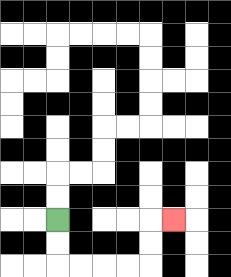{'start': '[2, 9]', 'end': '[7, 9]', 'path_directions': 'D,D,R,R,R,R,U,U,R', 'path_coordinates': '[[2, 9], [2, 10], [2, 11], [3, 11], [4, 11], [5, 11], [6, 11], [6, 10], [6, 9], [7, 9]]'}